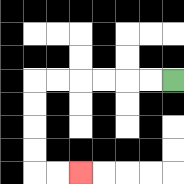{'start': '[7, 3]', 'end': '[3, 7]', 'path_directions': 'L,L,L,L,L,L,D,D,D,D,R,R', 'path_coordinates': '[[7, 3], [6, 3], [5, 3], [4, 3], [3, 3], [2, 3], [1, 3], [1, 4], [1, 5], [1, 6], [1, 7], [2, 7], [3, 7]]'}